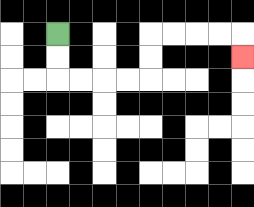{'start': '[2, 1]', 'end': '[10, 2]', 'path_directions': 'D,D,R,R,R,R,U,U,R,R,R,R,D', 'path_coordinates': '[[2, 1], [2, 2], [2, 3], [3, 3], [4, 3], [5, 3], [6, 3], [6, 2], [6, 1], [7, 1], [8, 1], [9, 1], [10, 1], [10, 2]]'}